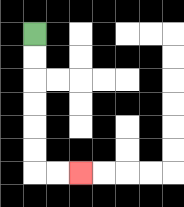{'start': '[1, 1]', 'end': '[3, 7]', 'path_directions': 'D,D,D,D,D,D,R,R', 'path_coordinates': '[[1, 1], [1, 2], [1, 3], [1, 4], [1, 5], [1, 6], [1, 7], [2, 7], [3, 7]]'}